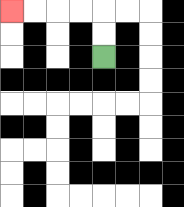{'start': '[4, 2]', 'end': '[0, 0]', 'path_directions': 'U,U,L,L,L,L', 'path_coordinates': '[[4, 2], [4, 1], [4, 0], [3, 0], [2, 0], [1, 0], [0, 0]]'}